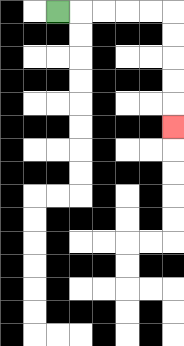{'start': '[2, 0]', 'end': '[7, 5]', 'path_directions': 'R,R,R,R,R,D,D,D,D,D', 'path_coordinates': '[[2, 0], [3, 0], [4, 0], [5, 0], [6, 0], [7, 0], [7, 1], [7, 2], [7, 3], [7, 4], [7, 5]]'}